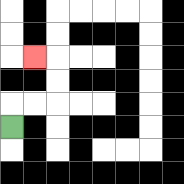{'start': '[0, 5]', 'end': '[1, 2]', 'path_directions': 'U,R,R,U,U,L', 'path_coordinates': '[[0, 5], [0, 4], [1, 4], [2, 4], [2, 3], [2, 2], [1, 2]]'}